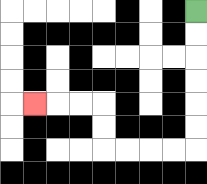{'start': '[8, 0]', 'end': '[1, 4]', 'path_directions': 'D,D,D,D,D,D,L,L,L,L,U,U,L,L,L', 'path_coordinates': '[[8, 0], [8, 1], [8, 2], [8, 3], [8, 4], [8, 5], [8, 6], [7, 6], [6, 6], [5, 6], [4, 6], [4, 5], [4, 4], [3, 4], [2, 4], [1, 4]]'}